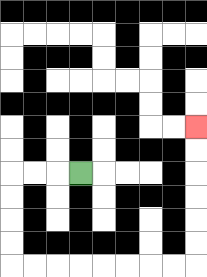{'start': '[3, 7]', 'end': '[8, 5]', 'path_directions': 'L,L,L,D,D,D,D,R,R,R,R,R,R,R,R,U,U,U,U,U,U', 'path_coordinates': '[[3, 7], [2, 7], [1, 7], [0, 7], [0, 8], [0, 9], [0, 10], [0, 11], [1, 11], [2, 11], [3, 11], [4, 11], [5, 11], [6, 11], [7, 11], [8, 11], [8, 10], [8, 9], [8, 8], [8, 7], [8, 6], [8, 5]]'}